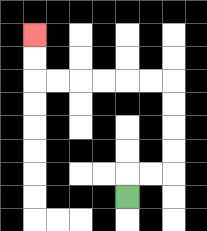{'start': '[5, 8]', 'end': '[1, 1]', 'path_directions': 'U,R,R,U,U,U,U,L,L,L,L,L,L,U,U', 'path_coordinates': '[[5, 8], [5, 7], [6, 7], [7, 7], [7, 6], [7, 5], [7, 4], [7, 3], [6, 3], [5, 3], [4, 3], [3, 3], [2, 3], [1, 3], [1, 2], [1, 1]]'}